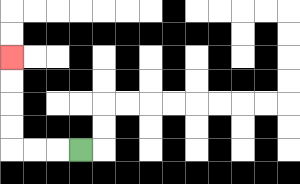{'start': '[3, 6]', 'end': '[0, 2]', 'path_directions': 'L,L,L,U,U,U,U', 'path_coordinates': '[[3, 6], [2, 6], [1, 6], [0, 6], [0, 5], [0, 4], [0, 3], [0, 2]]'}